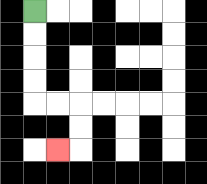{'start': '[1, 0]', 'end': '[2, 6]', 'path_directions': 'D,D,D,D,R,R,D,D,L', 'path_coordinates': '[[1, 0], [1, 1], [1, 2], [1, 3], [1, 4], [2, 4], [3, 4], [3, 5], [3, 6], [2, 6]]'}